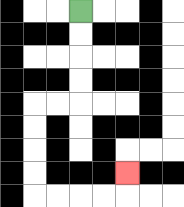{'start': '[3, 0]', 'end': '[5, 7]', 'path_directions': 'D,D,D,D,L,L,D,D,D,D,R,R,R,R,U', 'path_coordinates': '[[3, 0], [3, 1], [3, 2], [3, 3], [3, 4], [2, 4], [1, 4], [1, 5], [1, 6], [1, 7], [1, 8], [2, 8], [3, 8], [4, 8], [5, 8], [5, 7]]'}